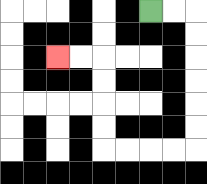{'start': '[6, 0]', 'end': '[2, 2]', 'path_directions': 'R,R,D,D,D,D,D,D,L,L,L,L,U,U,U,U,L,L', 'path_coordinates': '[[6, 0], [7, 0], [8, 0], [8, 1], [8, 2], [8, 3], [8, 4], [8, 5], [8, 6], [7, 6], [6, 6], [5, 6], [4, 6], [4, 5], [4, 4], [4, 3], [4, 2], [3, 2], [2, 2]]'}